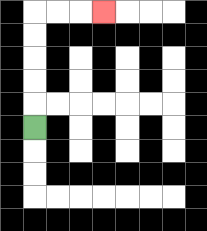{'start': '[1, 5]', 'end': '[4, 0]', 'path_directions': 'U,U,U,U,U,R,R,R', 'path_coordinates': '[[1, 5], [1, 4], [1, 3], [1, 2], [1, 1], [1, 0], [2, 0], [3, 0], [4, 0]]'}